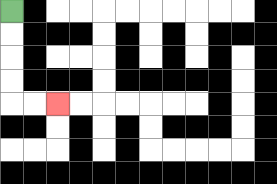{'start': '[0, 0]', 'end': '[2, 4]', 'path_directions': 'D,D,D,D,R,R', 'path_coordinates': '[[0, 0], [0, 1], [0, 2], [0, 3], [0, 4], [1, 4], [2, 4]]'}